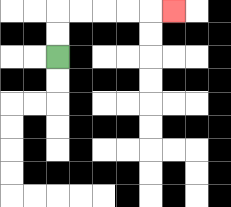{'start': '[2, 2]', 'end': '[7, 0]', 'path_directions': 'U,U,R,R,R,R,R', 'path_coordinates': '[[2, 2], [2, 1], [2, 0], [3, 0], [4, 0], [5, 0], [6, 0], [7, 0]]'}